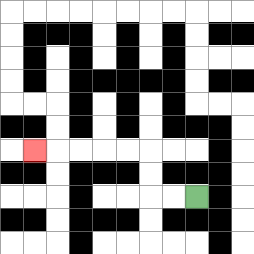{'start': '[8, 8]', 'end': '[1, 6]', 'path_directions': 'L,L,U,U,L,L,L,L,L', 'path_coordinates': '[[8, 8], [7, 8], [6, 8], [6, 7], [6, 6], [5, 6], [4, 6], [3, 6], [2, 6], [1, 6]]'}